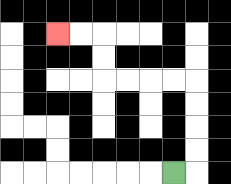{'start': '[7, 7]', 'end': '[2, 1]', 'path_directions': 'R,U,U,U,U,L,L,L,L,U,U,L,L', 'path_coordinates': '[[7, 7], [8, 7], [8, 6], [8, 5], [8, 4], [8, 3], [7, 3], [6, 3], [5, 3], [4, 3], [4, 2], [4, 1], [3, 1], [2, 1]]'}